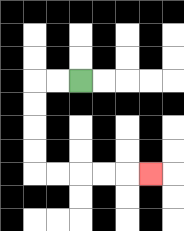{'start': '[3, 3]', 'end': '[6, 7]', 'path_directions': 'L,L,D,D,D,D,R,R,R,R,R', 'path_coordinates': '[[3, 3], [2, 3], [1, 3], [1, 4], [1, 5], [1, 6], [1, 7], [2, 7], [3, 7], [4, 7], [5, 7], [6, 7]]'}